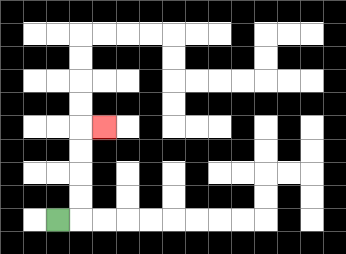{'start': '[2, 9]', 'end': '[4, 5]', 'path_directions': 'R,U,U,U,U,R', 'path_coordinates': '[[2, 9], [3, 9], [3, 8], [3, 7], [3, 6], [3, 5], [4, 5]]'}